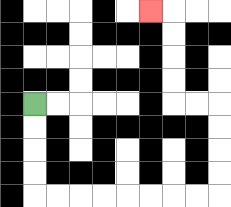{'start': '[1, 4]', 'end': '[6, 0]', 'path_directions': 'D,D,D,D,R,R,R,R,R,R,R,R,U,U,U,U,L,L,U,U,U,U,L', 'path_coordinates': '[[1, 4], [1, 5], [1, 6], [1, 7], [1, 8], [2, 8], [3, 8], [4, 8], [5, 8], [6, 8], [7, 8], [8, 8], [9, 8], [9, 7], [9, 6], [9, 5], [9, 4], [8, 4], [7, 4], [7, 3], [7, 2], [7, 1], [7, 0], [6, 0]]'}